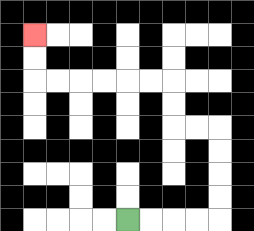{'start': '[5, 9]', 'end': '[1, 1]', 'path_directions': 'R,R,R,R,U,U,U,U,L,L,U,U,L,L,L,L,L,L,U,U', 'path_coordinates': '[[5, 9], [6, 9], [7, 9], [8, 9], [9, 9], [9, 8], [9, 7], [9, 6], [9, 5], [8, 5], [7, 5], [7, 4], [7, 3], [6, 3], [5, 3], [4, 3], [3, 3], [2, 3], [1, 3], [1, 2], [1, 1]]'}